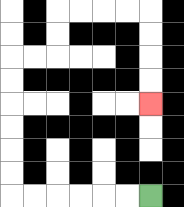{'start': '[6, 8]', 'end': '[6, 4]', 'path_directions': 'L,L,L,L,L,L,U,U,U,U,U,U,R,R,U,U,R,R,R,R,D,D,D,D', 'path_coordinates': '[[6, 8], [5, 8], [4, 8], [3, 8], [2, 8], [1, 8], [0, 8], [0, 7], [0, 6], [0, 5], [0, 4], [0, 3], [0, 2], [1, 2], [2, 2], [2, 1], [2, 0], [3, 0], [4, 0], [5, 0], [6, 0], [6, 1], [6, 2], [6, 3], [6, 4]]'}